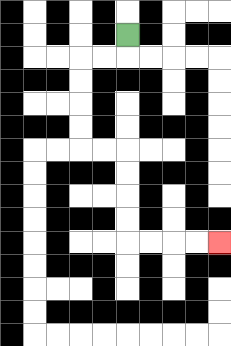{'start': '[5, 1]', 'end': '[9, 10]', 'path_directions': 'D,L,L,D,D,D,D,R,R,D,D,D,D,R,R,R,R', 'path_coordinates': '[[5, 1], [5, 2], [4, 2], [3, 2], [3, 3], [3, 4], [3, 5], [3, 6], [4, 6], [5, 6], [5, 7], [5, 8], [5, 9], [5, 10], [6, 10], [7, 10], [8, 10], [9, 10]]'}